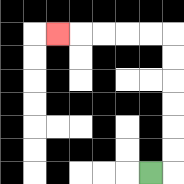{'start': '[6, 7]', 'end': '[2, 1]', 'path_directions': 'R,U,U,U,U,U,U,L,L,L,L,L', 'path_coordinates': '[[6, 7], [7, 7], [7, 6], [7, 5], [7, 4], [7, 3], [7, 2], [7, 1], [6, 1], [5, 1], [4, 1], [3, 1], [2, 1]]'}